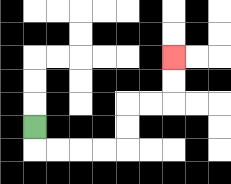{'start': '[1, 5]', 'end': '[7, 2]', 'path_directions': 'D,R,R,R,R,U,U,R,R,U,U', 'path_coordinates': '[[1, 5], [1, 6], [2, 6], [3, 6], [4, 6], [5, 6], [5, 5], [5, 4], [6, 4], [7, 4], [7, 3], [7, 2]]'}